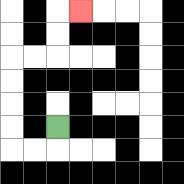{'start': '[2, 5]', 'end': '[3, 0]', 'path_directions': 'D,L,L,U,U,U,U,R,R,U,U,R', 'path_coordinates': '[[2, 5], [2, 6], [1, 6], [0, 6], [0, 5], [0, 4], [0, 3], [0, 2], [1, 2], [2, 2], [2, 1], [2, 0], [3, 0]]'}